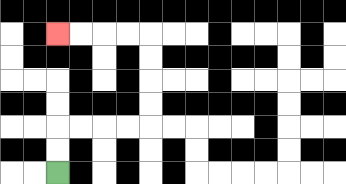{'start': '[2, 7]', 'end': '[2, 1]', 'path_directions': 'U,U,R,R,R,R,U,U,U,U,L,L,L,L', 'path_coordinates': '[[2, 7], [2, 6], [2, 5], [3, 5], [4, 5], [5, 5], [6, 5], [6, 4], [6, 3], [6, 2], [6, 1], [5, 1], [4, 1], [3, 1], [2, 1]]'}